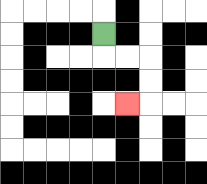{'start': '[4, 1]', 'end': '[5, 4]', 'path_directions': 'D,R,R,D,D,L', 'path_coordinates': '[[4, 1], [4, 2], [5, 2], [6, 2], [6, 3], [6, 4], [5, 4]]'}